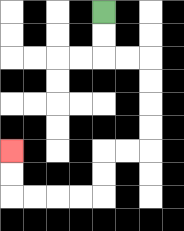{'start': '[4, 0]', 'end': '[0, 6]', 'path_directions': 'D,D,R,R,D,D,D,D,L,L,D,D,L,L,L,L,U,U', 'path_coordinates': '[[4, 0], [4, 1], [4, 2], [5, 2], [6, 2], [6, 3], [6, 4], [6, 5], [6, 6], [5, 6], [4, 6], [4, 7], [4, 8], [3, 8], [2, 8], [1, 8], [0, 8], [0, 7], [0, 6]]'}